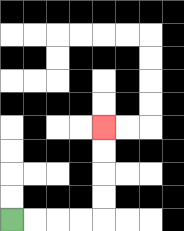{'start': '[0, 9]', 'end': '[4, 5]', 'path_directions': 'R,R,R,R,U,U,U,U', 'path_coordinates': '[[0, 9], [1, 9], [2, 9], [3, 9], [4, 9], [4, 8], [4, 7], [4, 6], [4, 5]]'}